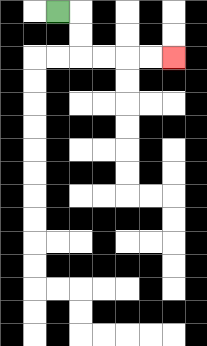{'start': '[2, 0]', 'end': '[7, 2]', 'path_directions': 'R,D,D,R,R,R,R', 'path_coordinates': '[[2, 0], [3, 0], [3, 1], [3, 2], [4, 2], [5, 2], [6, 2], [7, 2]]'}